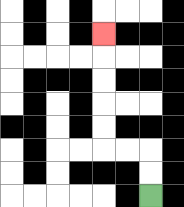{'start': '[6, 8]', 'end': '[4, 1]', 'path_directions': 'U,U,L,L,U,U,U,U,U', 'path_coordinates': '[[6, 8], [6, 7], [6, 6], [5, 6], [4, 6], [4, 5], [4, 4], [4, 3], [4, 2], [4, 1]]'}